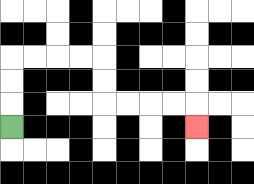{'start': '[0, 5]', 'end': '[8, 5]', 'path_directions': 'U,U,U,R,R,R,R,D,D,R,R,R,R,D', 'path_coordinates': '[[0, 5], [0, 4], [0, 3], [0, 2], [1, 2], [2, 2], [3, 2], [4, 2], [4, 3], [4, 4], [5, 4], [6, 4], [7, 4], [8, 4], [8, 5]]'}